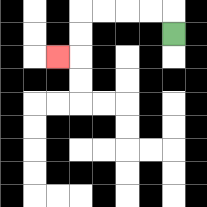{'start': '[7, 1]', 'end': '[2, 2]', 'path_directions': 'U,L,L,L,L,D,D,L', 'path_coordinates': '[[7, 1], [7, 0], [6, 0], [5, 0], [4, 0], [3, 0], [3, 1], [3, 2], [2, 2]]'}